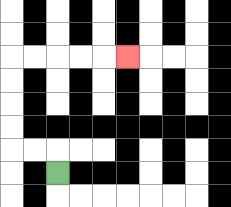{'start': '[2, 7]', 'end': '[5, 2]', 'path_directions': 'U,L,L,U,U,U,U,R,R,R,R,R', 'path_coordinates': '[[2, 7], [2, 6], [1, 6], [0, 6], [0, 5], [0, 4], [0, 3], [0, 2], [1, 2], [2, 2], [3, 2], [4, 2], [5, 2]]'}